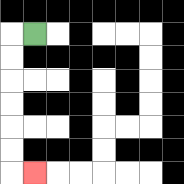{'start': '[1, 1]', 'end': '[1, 7]', 'path_directions': 'L,D,D,D,D,D,D,R', 'path_coordinates': '[[1, 1], [0, 1], [0, 2], [0, 3], [0, 4], [0, 5], [0, 6], [0, 7], [1, 7]]'}